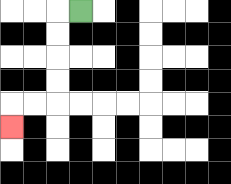{'start': '[3, 0]', 'end': '[0, 5]', 'path_directions': 'L,D,D,D,D,L,L,D', 'path_coordinates': '[[3, 0], [2, 0], [2, 1], [2, 2], [2, 3], [2, 4], [1, 4], [0, 4], [0, 5]]'}